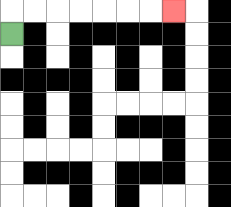{'start': '[0, 1]', 'end': '[7, 0]', 'path_directions': 'U,R,R,R,R,R,R,R', 'path_coordinates': '[[0, 1], [0, 0], [1, 0], [2, 0], [3, 0], [4, 0], [5, 0], [6, 0], [7, 0]]'}